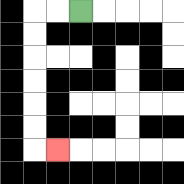{'start': '[3, 0]', 'end': '[2, 6]', 'path_directions': 'L,L,D,D,D,D,D,D,R', 'path_coordinates': '[[3, 0], [2, 0], [1, 0], [1, 1], [1, 2], [1, 3], [1, 4], [1, 5], [1, 6], [2, 6]]'}